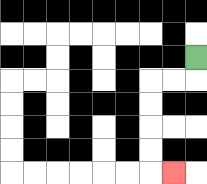{'start': '[8, 2]', 'end': '[7, 7]', 'path_directions': 'D,L,L,D,D,D,D,R', 'path_coordinates': '[[8, 2], [8, 3], [7, 3], [6, 3], [6, 4], [6, 5], [6, 6], [6, 7], [7, 7]]'}